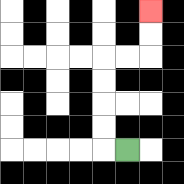{'start': '[5, 6]', 'end': '[6, 0]', 'path_directions': 'L,U,U,U,U,R,R,U,U', 'path_coordinates': '[[5, 6], [4, 6], [4, 5], [4, 4], [4, 3], [4, 2], [5, 2], [6, 2], [6, 1], [6, 0]]'}